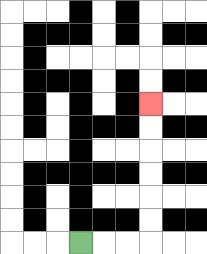{'start': '[3, 10]', 'end': '[6, 4]', 'path_directions': 'R,R,R,U,U,U,U,U,U', 'path_coordinates': '[[3, 10], [4, 10], [5, 10], [6, 10], [6, 9], [6, 8], [6, 7], [6, 6], [6, 5], [6, 4]]'}